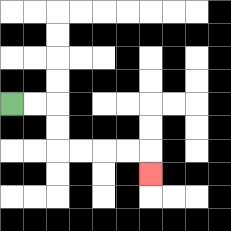{'start': '[0, 4]', 'end': '[6, 7]', 'path_directions': 'R,R,D,D,R,R,R,R,D', 'path_coordinates': '[[0, 4], [1, 4], [2, 4], [2, 5], [2, 6], [3, 6], [4, 6], [5, 6], [6, 6], [6, 7]]'}